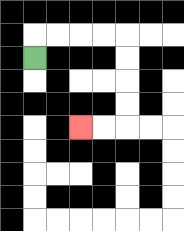{'start': '[1, 2]', 'end': '[3, 5]', 'path_directions': 'U,R,R,R,R,D,D,D,D,L,L', 'path_coordinates': '[[1, 2], [1, 1], [2, 1], [3, 1], [4, 1], [5, 1], [5, 2], [5, 3], [5, 4], [5, 5], [4, 5], [3, 5]]'}